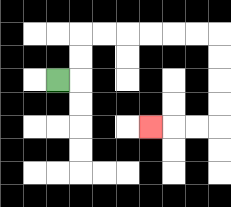{'start': '[2, 3]', 'end': '[6, 5]', 'path_directions': 'R,U,U,R,R,R,R,R,R,D,D,D,D,L,L,L', 'path_coordinates': '[[2, 3], [3, 3], [3, 2], [3, 1], [4, 1], [5, 1], [6, 1], [7, 1], [8, 1], [9, 1], [9, 2], [9, 3], [9, 4], [9, 5], [8, 5], [7, 5], [6, 5]]'}